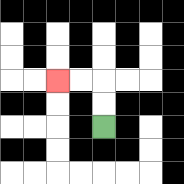{'start': '[4, 5]', 'end': '[2, 3]', 'path_directions': 'U,U,L,L', 'path_coordinates': '[[4, 5], [4, 4], [4, 3], [3, 3], [2, 3]]'}